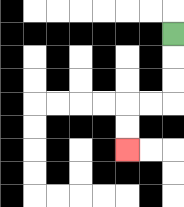{'start': '[7, 1]', 'end': '[5, 6]', 'path_directions': 'D,D,D,L,L,D,D', 'path_coordinates': '[[7, 1], [7, 2], [7, 3], [7, 4], [6, 4], [5, 4], [5, 5], [5, 6]]'}